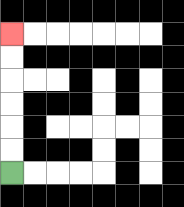{'start': '[0, 7]', 'end': '[0, 1]', 'path_directions': 'U,U,U,U,U,U', 'path_coordinates': '[[0, 7], [0, 6], [0, 5], [0, 4], [0, 3], [0, 2], [0, 1]]'}